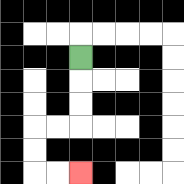{'start': '[3, 2]', 'end': '[3, 7]', 'path_directions': 'D,D,D,L,L,D,D,R,R', 'path_coordinates': '[[3, 2], [3, 3], [3, 4], [3, 5], [2, 5], [1, 5], [1, 6], [1, 7], [2, 7], [3, 7]]'}